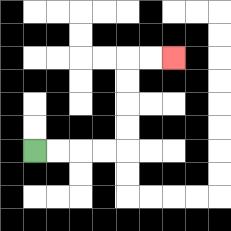{'start': '[1, 6]', 'end': '[7, 2]', 'path_directions': 'R,R,R,R,U,U,U,U,R,R', 'path_coordinates': '[[1, 6], [2, 6], [3, 6], [4, 6], [5, 6], [5, 5], [5, 4], [5, 3], [5, 2], [6, 2], [7, 2]]'}